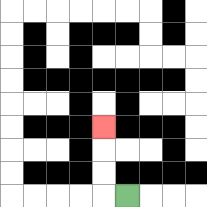{'start': '[5, 8]', 'end': '[4, 5]', 'path_directions': 'L,U,U,U', 'path_coordinates': '[[5, 8], [4, 8], [4, 7], [4, 6], [4, 5]]'}